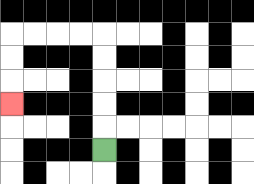{'start': '[4, 6]', 'end': '[0, 4]', 'path_directions': 'U,U,U,U,U,L,L,L,L,D,D,D', 'path_coordinates': '[[4, 6], [4, 5], [4, 4], [4, 3], [4, 2], [4, 1], [3, 1], [2, 1], [1, 1], [0, 1], [0, 2], [0, 3], [0, 4]]'}